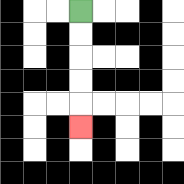{'start': '[3, 0]', 'end': '[3, 5]', 'path_directions': 'D,D,D,D,D', 'path_coordinates': '[[3, 0], [3, 1], [3, 2], [3, 3], [3, 4], [3, 5]]'}